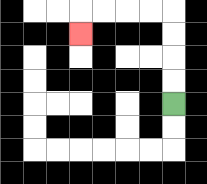{'start': '[7, 4]', 'end': '[3, 1]', 'path_directions': 'U,U,U,U,L,L,L,L,D', 'path_coordinates': '[[7, 4], [7, 3], [7, 2], [7, 1], [7, 0], [6, 0], [5, 0], [4, 0], [3, 0], [3, 1]]'}